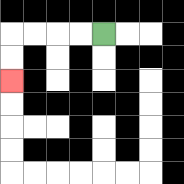{'start': '[4, 1]', 'end': '[0, 3]', 'path_directions': 'L,L,L,L,D,D', 'path_coordinates': '[[4, 1], [3, 1], [2, 1], [1, 1], [0, 1], [0, 2], [0, 3]]'}